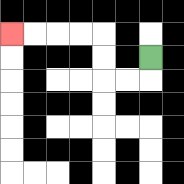{'start': '[6, 2]', 'end': '[0, 1]', 'path_directions': 'D,L,L,U,U,L,L,L,L', 'path_coordinates': '[[6, 2], [6, 3], [5, 3], [4, 3], [4, 2], [4, 1], [3, 1], [2, 1], [1, 1], [0, 1]]'}